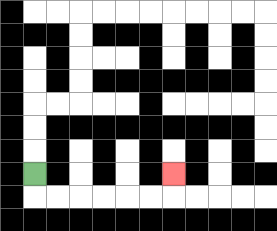{'start': '[1, 7]', 'end': '[7, 7]', 'path_directions': 'D,R,R,R,R,R,R,U', 'path_coordinates': '[[1, 7], [1, 8], [2, 8], [3, 8], [4, 8], [5, 8], [6, 8], [7, 8], [7, 7]]'}